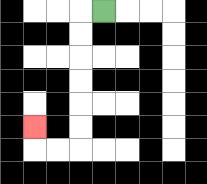{'start': '[4, 0]', 'end': '[1, 5]', 'path_directions': 'L,D,D,D,D,D,D,L,L,U', 'path_coordinates': '[[4, 0], [3, 0], [3, 1], [3, 2], [3, 3], [3, 4], [3, 5], [3, 6], [2, 6], [1, 6], [1, 5]]'}